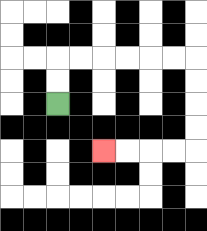{'start': '[2, 4]', 'end': '[4, 6]', 'path_directions': 'U,U,R,R,R,R,R,R,D,D,D,D,L,L,L,L', 'path_coordinates': '[[2, 4], [2, 3], [2, 2], [3, 2], [4, 2], [5, 2], [6, 2], [7, 2], [8, 2], [8, 3], [8, 4], [8, 5], [8, 6], [7, 6], [6, 6], [5, 6], [4, 6]]'}